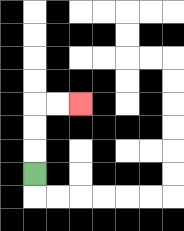{'start': '[1, 7]', 'end': '[3, 4]', 'path_directions': 'U,U,U,R,R', 'path_coordinates': '[[1, 7], [1, 6], [1, 5], [1, 4], [2, 4], [3, 4]]'}